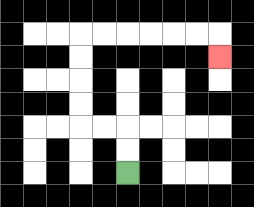{'start': '[5, 7]', 'end': '[9, 2]', 'path_directions': 'U,U,L,L,U,U,U,U,R,R,R,R,R,R,D', 'path_coordinates': '[[5, 7], [5, 6], [5, 5], [4, 5], [3, 5], [3, 4], [3, 3], [3, 2], [3, 1], [4, 1], [5, 1], [6, 1], [7, 1], [8, 1], [9, 1], [9, 2]]'}